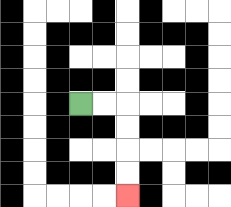{'start': '[3, 4]', 'end': '[5, 8]', 'path_directions': 'R,R,D,D,D,D', 'path_coordinates': '[[3, 4], [4, 4], [5, 4], [5, 5], [5, 6], [5, 7], [5, 8]]'}